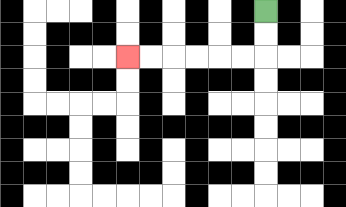{'start': '[11, 0]', 'end': '[5, 2]', 'path_directions': 'D,D,L,L,L,L,L,L', 'path_coordinates': '[[11, 0], [11, 1], [11, 2], [10, 2], [9, 2], [8, 2], [7, 2], [6, 2], [5, 2]]'}